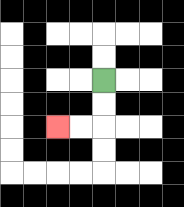{'start': '[4, 3]', 'end': '[2, 5]', 'path_directions': 'D,D,L,L', 'path_coordinates': '[[4, 3], [4, 4], [4, 5], [3, 5], [2, 5]]'}